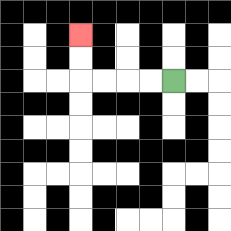{'start': '[7, 3]', 'end': '[3, 1]', 'path_directions': 'L,L,L,L,U,U', 'path_coordinates': '[[7, 3], [6, 3], [5, 3], [4, 3], [3, 3], [3, 2], [3, 1]]'}